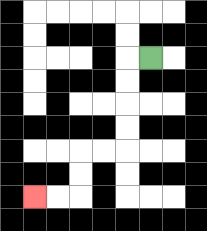{'start': '[6, 2]', 'end': '[1, 8]', 'path_directions': 'L,D,D,D,D,L,L,D,D,L,L', 'path_coordinates': '[[6, 2], [5, 2], [5, 3], [5, 4], [5, 5], [5, 6], [4, 6], [3, 6], [3, 7], [3, 8], [2, 8], [1, 8]]'}